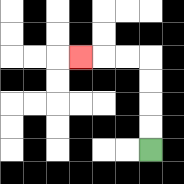{'start': '[6, 6]', 'end': '[3, 2]', 'path_directions': 'U,U,U,U,L,L,L', 'path_coordinates': '[[6, 6], [6, 5], [6, 4], [6, 3], [6, 2], [5, 2], [4, 2], [3, 2]]'}